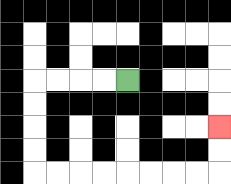{'start': '[5, 3]', 'end': '[9, 5]', 'path_directions': 'L,L,L,L,D,D,D,D,R,R,R,R,R,R,R,R,U,U', 'path_coordinates': '[[5, 3], [4, 3], [3, 3], [2, 3], [1, 3], [1, 4], [1, 5], [1, 6], [1, 7], [2, 7], [3, 7], [4, 7], [5, 7], [6, 7], [7, 7], [8, 7], [9, 7], [9, 6], [9, 5]]'}